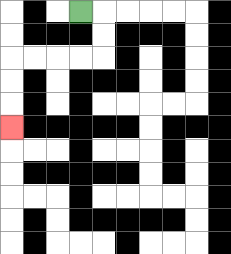{'start': '[3, 0]', 'end': '[0, 5]', 'path_directions': 'R,D,D,L,L,L,L,D,D,D', 'path_coordinates': '[[3, 0], [4, 0], [4, 1], [4, 2], [3, 2], [2, 2], [1, 2], [0, 2], [0, 3], [0, 4], [0, 5]]'}